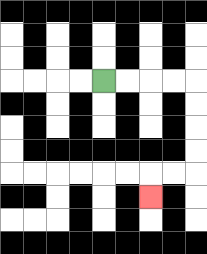{'start': '[4, 3]', 'end': '[6, 8]', 'path_directions': 'R,R,R,R,D,D,D,D,L,L,D', 'path_coordinates': '[[4, 3], [5, 3], [6, 3], [7, 3], [8, 3], [8, 4], [8, 5], [8, 6], [8, 7], [7, 7], [6, 7], [6, 8]]'}